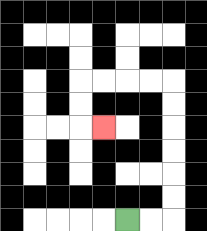{'start': '[5, 9]', 'end': '[4, 5]', 'path_directions': 'R,R,U,U,U,U,U,U,L,L,L,L,D,D,R', 'path_coordinates': '[[5, 9], [6, 9], [7, 9], [7, 8], [7, 7], [7, 6], [7, 5], [7, 4], [7, 3], [6, 3], [5, 3], [4, 3], [3, 3], [3, 4], [3, 5], [4, 5]]'}